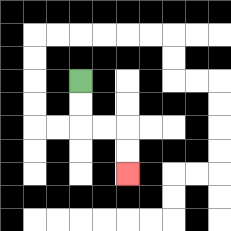{'start': '[3, 3]', 'end': '[5, 7]', 'path_directions': 'D,D,R,R,D,D', 'path_coordinates': '[[3, 3], [3, 4], [3, 5], [4, 5], [5, 5], [5, 6], [5, 7]]'}